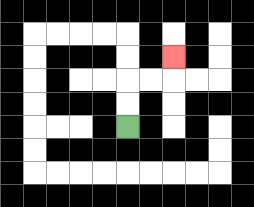{'start': '[5, 5]', 'end': '[7, 2]', 'path_directions': 'U,U,R,R,U', 'path_coordinates': '[[5, 5], [5, 4], [5, 3], [6, 3], [7, 3], [7, 2]]'}